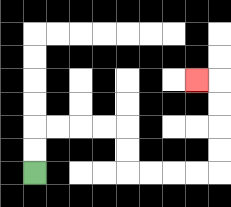{'start': '[1, 7]', 'end': '[8, 3]', 'path_directions': 'U,U,R,R,R,R,D,D,R,R,R,R,U,U,U,U,L', 'path_coordinates': '[[1, 7], [1, 6], [1, 5], [2, 5], [3, 5], [4, 5], [5, 5], [5, 6], [5, 7], [6, 7], [7, 7], [8, 7], [9, 7], [9, 6], [9, 5], [9, 4], [9, 3], [8, 3]]'}